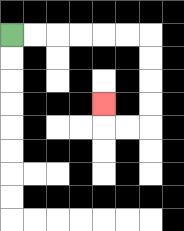{'start': '[0, 1]', 'end': '[4, 4]', 'path_directions': 'R,R,R,R,R,R,D,D,D,D,L,L,U', 'path_coordinates': '[[0, 1], [1, 1], [2, 1], [3, 1], [4, 1], [5, 1], [6, 1], [6, 2], [6, 3], [6, 4], [6, 5], [5, 5], [4, 5], [4, 4]]'}